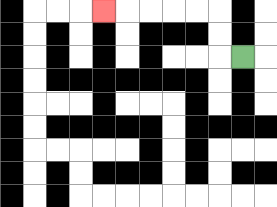{'start': '[10, 2]', 'end': '[4, 0]', 'path_directions': 'L,U,U,L,L,L,L,L', 'path_coordinates': '[[10, 2], [9, 2], [9, 1], [9, 0], [8, 0], [7, 0], [6, 0], [5, 0], [4, 0]]'}